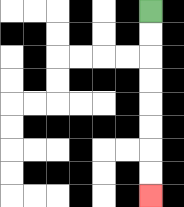{'start': '[6, 0]', 'end': '[6, 8]', 'path_directions': 'D,D,D,D,D,D,D,D', 'path_coordinates': '[[6, 0], [6, 1], [6, 2], [6, 3], [6, 4], [6, 5], [6, 6], [6, 7], [6, 8]]'}